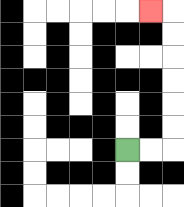{'start': '[5, 6]', 'end': '[6, 0]', 'path_directions': 'R,R,U,U,U,U,U,U,L', 'path_coordinates': '[[5, 6], [6, 6], [7, 6], [7, 5], [7, 4], [7, 3], [7, 2], [7, 1], [7, 0], [6, 0]]'}